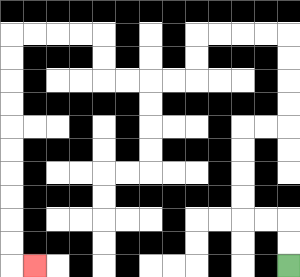{'start': '[12, 11]', 'end': '[1, 11]', 'path_directions': 'U,U,L,L,U,U,U,U,R,R,U,U,U,U,L,L,L,L,D,D,L,L,L,L,U,U,L,L,L,L,D,D,D,D,D,D,D,D,D,D,R', 'path_coordinates': '[[12, 11], [12, 10], [12, 9], [11, 9], [10, 9], [10, 8], [10, 7], [10, 6], [10, 5], [11, 5], [12, 5], [12, 4], [12, 3], [12, 2], [12, 1], [11, 1], [10, 1], [9, 1], [8, 1], [8, 2], [8, 3], [7, 3], [6, 3], [5, 3], [4, 3], [4, 2], [4, 1], [3, 1], [2, 1], [1, 1], [0, 1], [0, 2], [0, 3], [0, 4], [0, 5], [0, 6], [0, 7], [0, 8], [0, 9], [0, 10], [0, 11], [1, 11]]'}